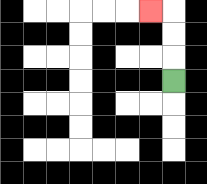{'start': '[7, 3]', 'end': '[6, 0]', 'path_directions': 'U,U,U,L', 'path_coordinates': '[[7, 3], [7, 2], [7, 1], [7, 0], [6, 0]]'}